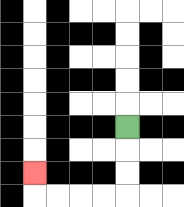{'start': '[5, 5]', 'end': '[1, 7]', 'path_directions': 'D,D,D,L,L,L,L,U', 'path_coordinates': '[[5, 5], [5, 6], [5, 7], [5, 8], [4, 8], [3, 8], [2, 8], [1, 8], [1, 7]]'}